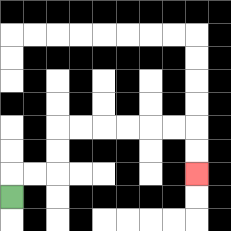{'start': '[0, 8]', 'end': '[8, 7]', 'path_directions': 'U,R,R,U,U,R,R,R,R,R,R,D,D', 'path_coordinates': '[[0, 8], [0, 7], [1, 7], [2, 7], [2, 6], [2, 5], [3, 5], [4, 5], [5, 5], [6, 5], [7, 5], [8, 5], [8, 6], [8, 7]]'}